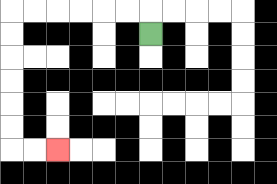{'start': '[6, 1]', 'end': '[2, 6]', 'path_directions': 'U,L,L,L,L,L,L,D,D,D,D,D,D,R,R', 'path_coordinates': '[[6, 1], [6, 0], [5, 0], [4, 0], [3, 0], [2, 0], [1, 0], [0, 0], [0, 1], [0, 2], [0, 3], [0, 4], [0, 5], [0, 6], [1, 6], [2, 6]]'}